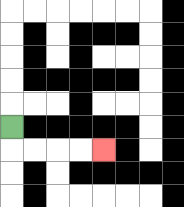{'start': '[0, 5]', 'end': '[4, 6]', 'path_directions': 'D,R,R,R,R', 'path_coordinates': '[[0, 5], [0, 6], [1, 6], [2, 6], [3, 6], [4, 6]]'}